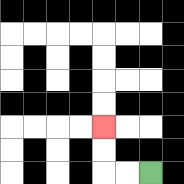{'start': '[6, 7]', 'end': '[4, 5]', 'path_directions': 'L,L,U,U', 'path_coordinates': '[[6, 7], [5, 7], [4, 7], [4, 6], [4, 5]]'}